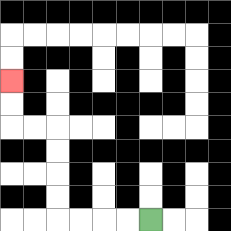{'start': '[6, 9]', 'end': '[0, 3]', 'path_directions': 'L,L,L,L,U,U,U,U,L,L,U,U', 'path_coordinates': '[[6, 9], [5, 9], [4, 9], [3, 9], [2, 9], [2, 8], [2, 7], [2, 6], [2, 5], [1, 5], [0, 5], [0, 4], [0, 3]]'}